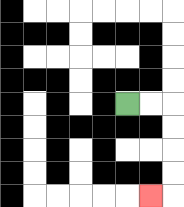{'start': '[5, 4]', 'end': '[6, 8]', 'path_directions': 'R,R,D,D,D,D,L', 'path_coordinates': '[[5, 4], [6, 4], [7, 4], [7, 5], [7, 6], [7, 7], [7, 8], [6, 8]]'}